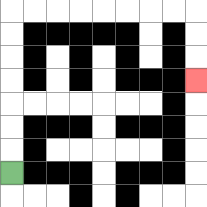{'start': '[0, 7]', 'end': '[8, 3]', 'path_directions': 'U,U,U,U,U,U,U,R,R,R,R,R,R,R,R,D,D,D', 'path_coordinates': '[[0, 7], [0, 6], [0, 5], [0, 4], [0, 3], [0, 2], [0, 1], [0, 0], [1, 0], [2, 0], [3, 0], [4, 0], [5, 0], [6, 0], [7, 0], [8, 0], [8, 1], [8, 2], [8, 3]]'}